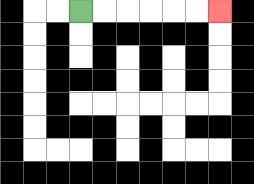{'start': '[3, 0]', 'end': '[9, 0]', 'path_directions': 'R,R,R,R,R,R', 'path_coordinates': '[[3, 0], [4, 0], [5, 0], [6, 0], [7, 0], [8, 0], [9, 0]]'}